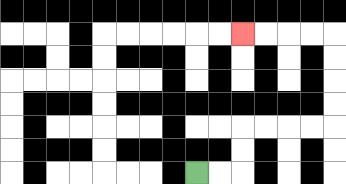{'start': '[8, 7]', 'end': '[10, 1]', 'path_directions': 'R,R,U,U,R,R,R,R,U,U,U,U,L,L,L,L', 'path_coordinates': '[[8, 7], [9, 7], [10, 7], [10, 6], [10, 5], [11, 5], [12, 5], [13, 5], [14, 5], [14, 4], [14, 3], [14, 2], [14, 1], [13, 1], [12, 1], [11, 1], [10, 1]]'}